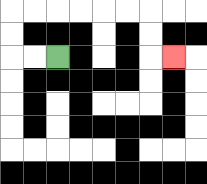{'start': '[2, 2]', 'end': '[7, 2]', 'path_directions': 'L,L,U,U,R,R,R,R,R,R,D,D,R', 'path_coordinates': '[[2, 2], [1, 2], [0, 2], [0, 1], [0, 0], [1, 0], [2, 0], [3, 0], [4, 0], [5, 0], [6, 0], [6, 1], [6, 2], [7, 2]]'}